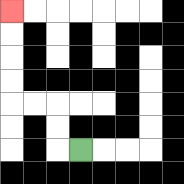{'start': '[3, 6]', 'end': '[0, 0]', 'path_directions': 'L,U,U,L,L,U,U,U,U', 'path_coordinates': '[[3, 6], [2, 6], [2, 5], [2, 4], [1, 4], [0, 4], [0, 3], [0, 2], [0, 1], [0, 0]]'}